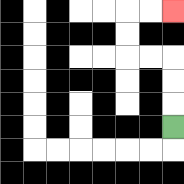{'start': '[7, 5]', 'end': '[7, 0]', 'path_directions': 'U,U,U,L,L,U,U,R,R', 'path_coordinates': '[[7, 5], [7, 4], [7, 3], [7, 2], [6, 2], [5, 2], [5, 1], [5, 0], [6, 0], [7, 0]]'}